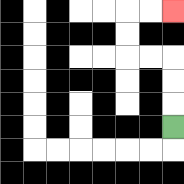{'start': '[7, 5]', 'end': '[7, 0]', 'path_directions': 'U,U,U,L,L,U,U,R,R', 'path_coordinates': '[[7, 5], [7, 4], [7, 3], [7, 2], [6, 2], [5, 2], [5, 1], [5, 0], [6, 0], [7, 0]]'}